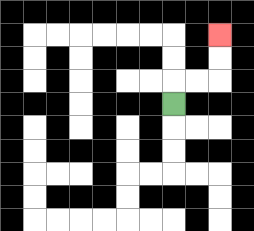{'start': '[7, 4]', 'end': '[9, 1]', 'path_directions': 'U,R,R,U,U', 'path_coordinates': '[[7, 4], [7, 3], [8, 3], [9, 3], [9, 2], [9, 1]]'}